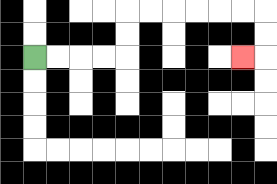{'start': '[1, 2]', 'end': '[10, 2]', 'path_directions': 'R,R,R,R,U,U,R,R,R,R,R,R,D,D,L', 'path_coordinates': '[[1, 2], [2, 2], [3, 2], [4, 2], [5, 2], [5, 1], [5, 0], [6, 0], [7, 0], [8, 0], [9, 0], [10, 0], [11, 0], [11, 1], [11, 2], [10, 2]]'}